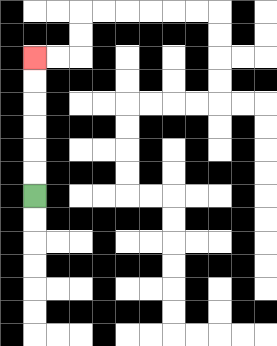{'start': '[1, 8]', 'end': '[1, 2]', 'path_directions': 'U,U,U,U,U,U', 'path_coordinates': '[[1, 8], [1, 7], [1, 6], [1, 5], [1, 4], [1, 3], [1, 2]]'}